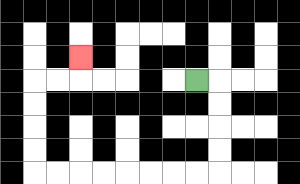{'start': '[8, 3]', 'end': '[3, 2]', 'path_directions': 'R,D,D,D,D,L,L,L,L,L,L,L,L,U,U,U,U,R,R,U', 'path_coordinates': '[[8, 3], [9, 3], [9, 4], [9, 5], [9, 6], [9, 7], [8, 7], [7, 7], [6, 7], [5, 7], [4, 7], [3, 7], [2, 7], [1, 7], [1, 6], [1, 5], [1, 4], [1, 3], [2, 3], [3, 3], [3, 2]]'}